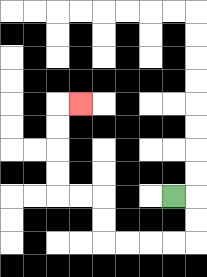{'start': '[7, 8]', 'end': '[3, 4]', 'path_directions': 'R,D,D,L,L,L,L,U,U,L,L,U,U,U,U,R', 'path_coordinates': '[[7, 8], [8, 8], [8, 9], [8, 10], [7, 10], [6, 10], [5, 10], [4, 10], [4, 9], [4, 8], [3, 8], [2, 8], [2, 7], [2, 6], [2, 5], [2, 4], [3, 4]]'}